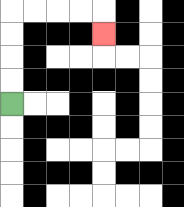{'start': '[0, 4]', 'end': '[4, 1]', 'path_directions': 'U,U,U,U,R,R,R,R,D', 'path_coordinates': '[[0, 4], [0, 3], [0, 2], [0, 1], [0, 0], [1, 0], [2, 0], [3, 0], [4, 0], [4, 1]]'}